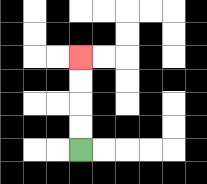{'start': '[3, 6]', 'end': '[3, 2]', 'path_directions': 'U,U,U,U', 'path_coordinates': '[[3, 6], [3, 5], [3, 4], [3, 3], [3, 2]]'}